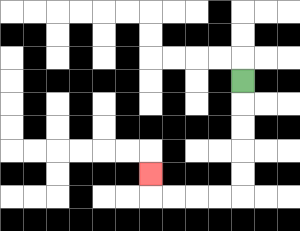{'start': '[10, 3]', 'end': '[6, 7]', 'path_directions': 'D,D,D,D,D,L,L,L,L,U', 'path_coordinates': '[[10, 3], [10, 4], [10, 5], [10, 6], [10, 7], [10, 8], [9, 8], [8, 8], [7, 8], [6, 8], [6, 7]]'}